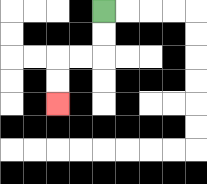{'start': '[4, 0]', 'end': '[2, 4]', 'path_directions': 'D,D,L,L,D,D', 'path_coordinates': '[[4, 0], [4, 1], [4, 2], [3, 2], [2, 2], [2, 3], [2, 4]]'}